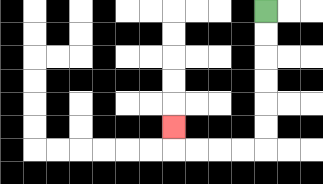{'start': '[11, 0]', 'end': '[7, 5]', 'path_directions': 'D,D,D,D,D,D,L,L,L,L,U', 'path_coordinates': '[[11, 0], [11, 1], [11, 2], [11, 3], [11, 4], [11, 5], [11, 6], [10, 6], [9, 6], [8, 6], [7, 6], [7, 5]]'}